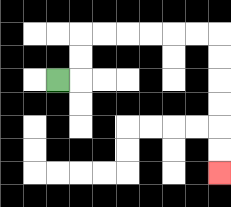{'start': '[2, 3]', 'end': '[9, 7]', 'path_directions': 'R,U,U,R,R,R,R,R,R,D,D,D,D,D,D', 'path_coordinates': '[[2, 3], [3, 3], [3, 2], [3, 1], [4, 1], [5, 1], [6, 1], [7, 1], [8, 1], [9, 1], [9, 2], [9, 3], [9, 4], [9, 5], [9, 6], [9, 7]]'}